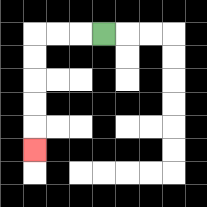{'start': '[4, 1]', 'end': '[1, 6]', 'path_directions': 'L,L,L,D,D,D,D,D', 'path_coordinates': '[[4, 1], [3, 1], [2, 1], [1, 1], [1, 2], [1, 3], [1, 4], [1, 5], [1, 6]]'}